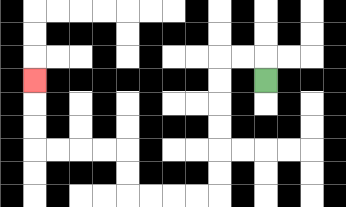{'start': '[11, 3]', 'end': '[1, 3]', 'path_directions': 'U,L,L,D,D,D,D,D,D,L,L,L,L,U,U,L,L,L,L,U,U,U', 'path_coordinates': '[[11, 3], [11, 2], [10, 2], [9, 2], [9, 3], [9, 4], [9, 5], [9, 6], [9, 7], [9, 8], [8, 8], [7, 8], [6, 8], [5, 8], [5, 7], [5, 6], [4, 6], [3, 6], [2, 6], [1, 6], [1, 5], [1, 4], [1, 3]]'}